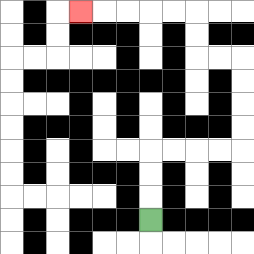{'start': '[6, 9]', 'end': '[3, 0]', 'path_directions': 'U,U,U,R,R,R,R,U,U,U,U,L,L,U,U,L,L,L,L,L', 'path_coordinates': '[[6, 9], [6, 8], [6, 7], [6, 6], [7, 6], [8, 6], [9, 6], [10, 6], [10, 5], [10, 4], [10, 3], [10, 2], [9, 2], [8, 2], [8, 1], [8, 0], [7, 0], [6, 0], [5, 0], [4, 0], [3, 0]]'}